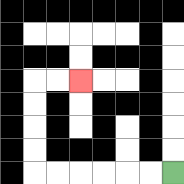{'start': '[7, 7]', 'end': '[3, 3]', 'path_directions': 'L,L,L,L,L,L,U,U,U,U,R,R', 'path_coordinates': '[[7, 7], [6, 7], [5, 7], [4, 7], [3, 7], [2, 7], [1, 7], [1, 6], [1, 5], [1, 4], [1, 3], [2, 3], [3, 3]]'}